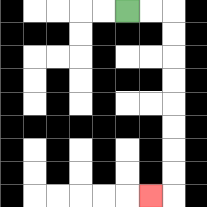{'start': '[5, 0]', 'end': '[6, 8]', 'path_directions': 'R,R,D,D,D,D,D,D,D,D,L', 'path_coordinates': '[[5, 0], [6, 0], [7, 0], [7, 1], [7, 2], [7, 3], [7, 4], [7, 5], [7, 6], [7, 7], [7, 8], [6, 8]]'}